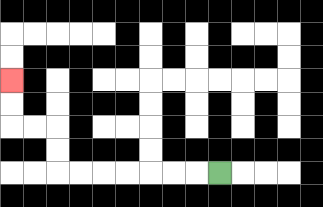{'start': '[9, 7]', 'end': '[0, 3]', 'path_directions': 'L,L,L,L,L,L,L,U,U,L,L,U,U', 'path_coordinates': '[[9, 7], [8, 7], [7, 7], [6, 7], [5, 7], [4, 7], [3, 7], [2, 7], [2, 6], [2, 5], [1, 5], [0, 5], [0, 4], [0, 3]]'}